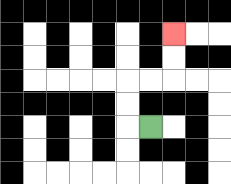{'start': '[6, 5]', 'end': '[7, 1]', 'path_directions': 'L,U,U,R,R,U,U', 'path_coordinates': '[[6, 5], [5, 5], [5, 4], [5, 3], [6, 3], [7, 3], [7, 2], [7, 1]]'}